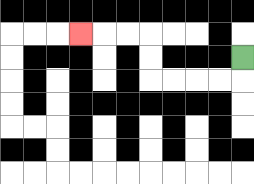{'start': '[10, 2]', 'end': '[3, 1]', 'path_directions': 'D,L,L,L,L,U,U,L,L,L', 'path_coordinates': '[[10, 2], [10, 3], [9, 3], [8, 3], [7, 3], [6, 3], [6, 2], [6, 1], [5, 1], [4, 1], [3, 1]]'}